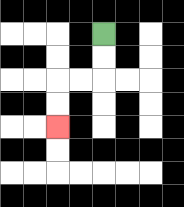{'start': '[4, 1]', 'end': '[2, 5]', 'path_directions': 'D,D,L,L,D,D', 'path_coordinates': '[[4, 1], [4, 2], [4, 3], [3, 3], [2, 3], [2, 4], [2, 5]]'}